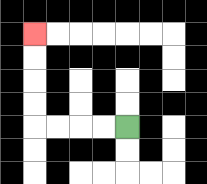{'start': '[5, 5]', 'end': '[1, 1]', 'path_directions': 'L,L,L,L,U,U,U,U', 'path_coordinates': '[[5, 5], [4, 5], [3, 5], [2, 5], [1, 5], [1, 4], [1, 3], [1, 2], [1, 1]]'}